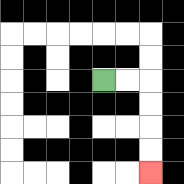{'start': '[4, 3]', 'end': '[6, 7]', 'path_directions': 'R,R,D,D,D,D', 'path_coordinates': '[[4, 3], [5, 3], [6, 3], [6, 4], [6, 5], [6, 6], [6, 7]]'}